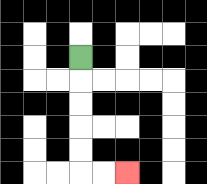{'start': '[3, 2]', 'end': '[5, 7]', 'path_directions': 'D,D,D,D,D,R,R', 'path_coordinates': '[[3, 2], [3, 3], [3, 4], [3, 5], [3, 6], [3, 7], [4, 7], [5, 7]]'}